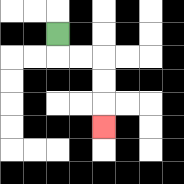{'start': '[2, 1]', 'end': '[4, 5]', 'path_directions': 'D,R,R,D,D,D', 'path_coordinates': '[[2, 1], [2, 2], [3, 2], [4, 2], [4, 3], [4, 4], [4, 5]]'}